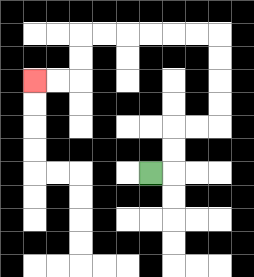{'start': '[6, 7]', 'end': '[1, 3]', 'path_directions': 'R,U,U,R,R,U,U,U,U,L,L,L,L,L,L,D,D,L,L', 'path_coordinates': '[[6, 7], [7, 7], [7, 6], [7, 5], [8, 5], [9, 5], [9, 4], [9, 3], [9, 2], [9, 1], [8, 1], [7, 1], [6, 1], [5, 1], [4, 1], [3, 1], [3, 2], [3, 3], [2, 3], [1, 3]]'}